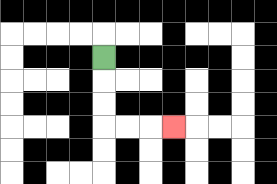{'start': '[4, 2]', 'end': '[7, 5]', 'path_directions': 'D,D,D,R,R,R', 'path_coordinates': '[[4, 2], [4, 3], [4, 4], [4, 5], [5, 5], [6, 5], [7, 5]]'}